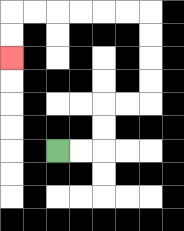{'start': '[2, 6]', 'end': '[0, 2]', 'path_directions': 'R,R,U,U,R,R,U,U,U,U,L,L,L,L,L,L,D,D', 'path_coordinates': '[[2, 6], [3, 6], [4, 6], [4, 5], [4, 4], [5, 4], [6, 4], [6, 3], [6, 2], [6, 1], [6, 0], [5, 0], [4, 0], [3, 0], [2, 0], [1, 0], [0, 0], [0, 1], [0, 2]]'}